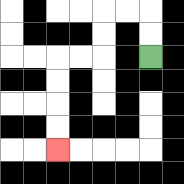{'start': '[6, 2]', 'end': '[2, 6]', 'path_directions': 'U,U,L,L,D,D,L,L,D,D,D,D', 'path_coordinates': '[[6, 2], [6, 1], [6, 0], [5, 0], [4, 0], [4, 1], [4, 2], [3, 2], [2, 2], [2, 3], [2, 4], [2, 5], [2, 6]]'}